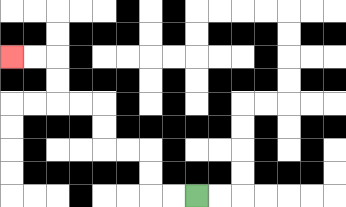{'start': '[8, 8]', 'end': '[0, 2]', 'path_directions': 'L,L,U,U,L,L,U,U,L,L,U,U,L,L', 'path_coordinates': '[[8, 8], [7, 8], [6, 8], [6, 7], [6, 6], [5, 6], [4, 6], [4, 5], [4, 4], [3, 4], [2, 4], [2, 3], [2, 2], [1, 2], [0, 2]]'}